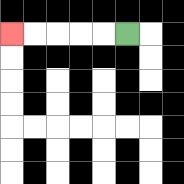{'start': '[5, 1]', 'end': '[0, 1]', 'path_directions': 'L,L,L,L,L', 'path_coordinates': '[[5, 1], [4, 1], [3, 1], [2, 1], [1, 1], [0, 1]]'}